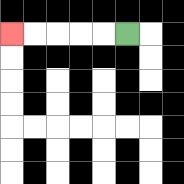{'start': '[5, 1]', 'end': '[0, 1]', 'path_directions': 'L,L,L,L,L', 'path_coordinates': '[[5, 1], [4, 1], [3, 1], [2, 1], [1, 1], [0, 1]]'}